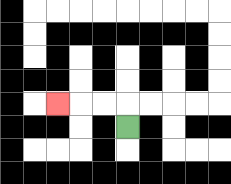{'start': '[5, 5]', 'end': '[2, 4]', 'path_directions': 'U,L,L,L', 'path_coordinates': '[[5, 5], [5, 4], [4, 4], [3, 4], [2, 4]]'}